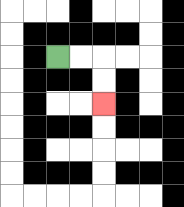{'start': '[2, 2]', 'end': '[4, 4]', 'path_directions': 'R,R,D,D', 'path_coordinates': '[[2, 2], [3, 2], [4, 2], [4, 3], [4, 4]]'}